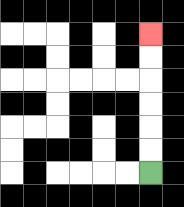{'start': '[6, 7]', 'end': '[6, 1]', 'path_directions': 'U,U,U,U,U,U', 'path_coordinates': '[[6, 7], [6, 6], [6, 5], [6, 4], [6, 3], [6, 2], [6, 1]]'}